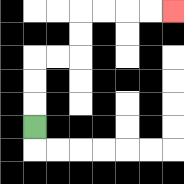{'start': '[1, 5]', 'end': '[7, 0]', 'path_directions': 'U,U,U,R,R,U,U,R,R,R,R', 'path_coordinates': '[[1, 5], [1, 4], [1, 3], [1, 2], [2, 2], [3, 2], [3, 1], [3, 0], [4, 0], [5, 0], [6, 0], [7, 0]]'}